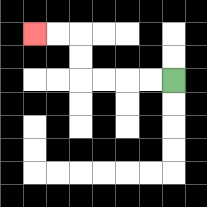{'start': '[7, 3]', 'end': '[1, 1]', 'path_directions': 'L,L,L,L,U,U,L,L', 'path_coordinates': '[[7, 3], [6, 3], [5, 3], [4, 3], [3, 3], [3, 2], [3, 1], [2, 1], [1, 1]]'}